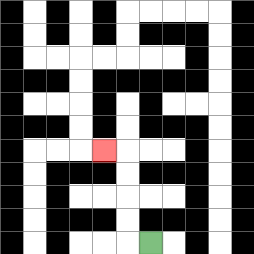{'start': '[6, 10]', 'end': '[4, 6]', 'path_directions': 'L,U,U,U,U,L', 'path_coordinates': '[[6, 10], [5, 10], [5, 9], [5, 8], [5, 7], [5, 6], [4, 6]]'}